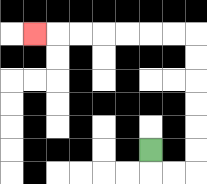{'start': '[6, 6]', 'end': '[1, 1]', 'path_directions': 'D,R,R,U,U,U,U,U,U,L,L,L,L,L,L,L', 'path_coordinates': '[[6, 6], [6, 7], [7, 7], [8, 7], [8, 6], [8, 5], [8, 4], [8, 3], [8, 2], [8, 1], [7, 1], [6, 1], [5, 1], [4, 1], [3, 1], [2, 1], [1, 1]]'}